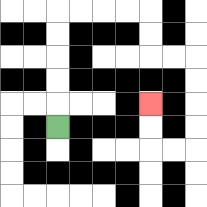{'start': '[2, 5]', 'end': '[6, 4]', 'path_directions': 'U,U,U,U,U,R,R,R,R,D,D,R,R,D,D,D,D,L,L,U,U', 'path_coordinates': '[[2, 5], [2, 4], [2, 3], [2, 2], [2, 1], [2, 0], [3, 0], [4, 0], [5, 0], [6, 0], [6, 1], [6, 2], [7, 2], [8, 2], [8, 3], [8, 4], [8, 5], [8, 6], [7, 6], [6, 6], [6, 5], [6, 4]]'}